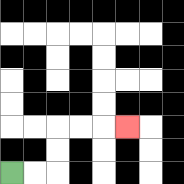{'start': '[0, 7]', 'end': '[5, 5]', 'path_directions': 'R,R,U,U,R,R,R', 'path_coordinates': '[[0, 7], [1, 7], [2, 7], [2, 6], [2, 5], [3, 5], [4, 5], [5, 5]]'}